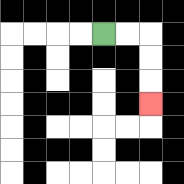{'start': '[4, 1]', 'end': '[6, 4]', 'path_directions': 'R,R,D,D,D', 'path_coordinates': '[[4, 1], [5, 1], [6, 1], [6, 2], [6, 3], [6, 4]]'}